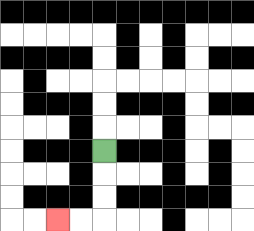{'start': '[4, 6]', 'end': '[2, 9]', 'path_directions': 'D,D,D,L,L', 'path_coordinates': '[[4, 6], [4, 7], [4, 8], [4, 9], [3, 9], [2, 9]]'}